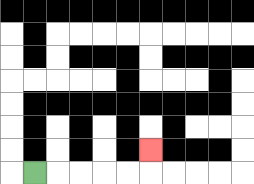{'start': '[1, 7]', 'end': '[6, 6]', 'path_directions': 'R,R,R,R,R,U', 'path_coordinates': '[[1, 7], [2, 7], [3, 7], [4, 7], [5, 7], [6, 7], [6, 6]]'}